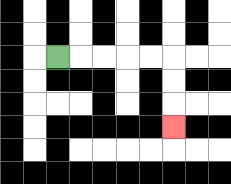{'start': '[2, 2]', 'end': '[7, 5]', 'path_directions': 'R,R,R,R,R,D,D,D', 'path_coordinates': '[[2, 2], [3, 2], [4, 2], [5, 2], [6, 2], [7, 2], [7, 3], [7, 4], [7, 5]]'}